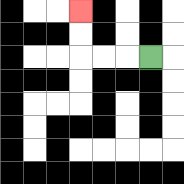{'start': '[6, 2]', 'end': '[3, 0]', 'path_directions': 'L,L,L,U,U', 'path_coordinates': '[[6, 2], [5, 2], [4, 2], [3, 2], [3, 1], [3, 0]]'}